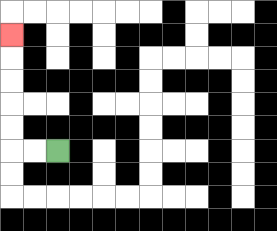{'start': '[2, 6]', 'end': '[0, 1]', 'path_directions': 'L,L,U,U,U,U,U', 'path_coordinates': '[[2, 6], [1, 6], [0, 6], [0, 5], [0, 4], [0, 3], [0, 2], [0, 1]]'}